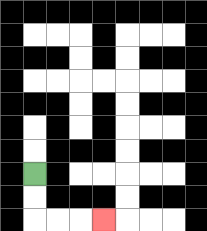{'start': '[1, 7]', 'end': '[4, 9]', 'path_directions': 'D,D,R,R,R', 'path_coordinates': '[[1, 7], [1, 8], [1, 9], [2, 9], [3, 9], [4, 9]]'}